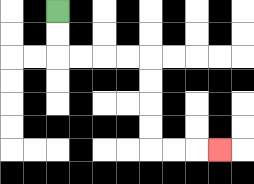{'start': '[2, 0]', 'end': '[9, 6]', 'path_directions': 'D,D,R,R,R,R,D,D,D,D,R,R,R', 'path_coordinates': '[[2, 0], [2, 1], [2, 2], [3, 2], [4, 2], [5, 2], [6, 2], [6, 3], [6, 4], [6, 5], [6, 6], [7, 6], [8, 6], [9, 6]]'}